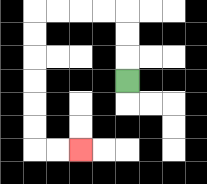{'start': '[5, 3]', 'end': '[3, 6]', 'path_directions': 'U,U,U,L,L,L,L,D,D,D,D,D,D,R,R', 'path_coordinates': '[[5, 3], [5, 2], [5, 1], [5, 0], [4, 0], [3, 0], [2, 0], [1, 0], [1, 1], [1, 2], [1, 3], [1, 4], [1, 5], [1, 6], [2, 6], [3, 6]]'}